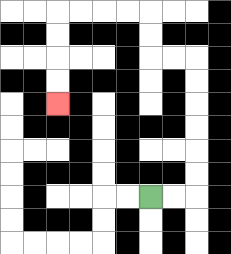{'start': '[6, 8]', 'end': '[2, 4]', 'path_directions': 'R,R,U,U,U,U,U,U,L,L,U,U,L,L,L,L,D,D,D,D', 'path_coordinates': '[[6, 8], [7, 8], [8, 8], [8, 7], [8, 6], [8, 5], [8, 4], [8, 3], [8, 2], [7, 2], [6, 2], [6, 1], [6, 0], [5, 0], [4, 0], [3, 0], [2, 0], [2, 1], [2, 2], [2, 3], [2, 4]]'}